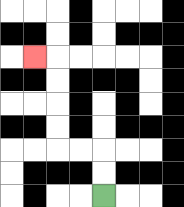{'start': '[4, 8]', 'end': '[1, 2]', 'path_directions': 'U,U,L,L,U,U,U,U,L', 'path_coordinates': '[[4, 8], [4, 7], [4, 6], [3, 6], [2, 6], [2, 5], [2, 4], [2, 3], [2, 2], [1, 2]]'}